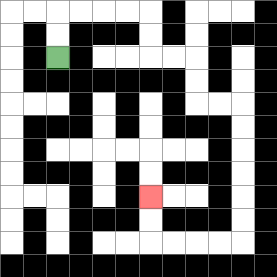{'start': '[2, 2]', 'end': '[6, 8]', 'path_directions': 'U,U,R,R,R,R,D,D,R,R,D,D,R,R,D,D,D,D,D,D,L,L,L,L,U,U', 'path_coordinates': '[[2, 2], [2, 1], [2, 0], [3, 0], [4, 0], [5, 0], [6, 0], [6, 1], [6, 2], [7, 2], [8, 2], [8, 3], [8, 4], [9, 4], [10, 4], [10, 5], [10, 6], [10, 7], [10, 8], [10, 9], [10, 10], [9, 10], [8, 10], [7, 10], [6, 10], [6, 9], [6, 8]]'}